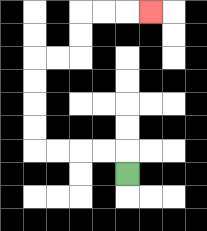{'start': '[5, 7]', 'end': '[6, 0]', 'path_directions': 'U,L,L,L,L,U,U,U,U,R,R,U,U,R,R,R', 'path_coordinates': '[[5, 7], [5, 6], [4, 6], [3, 6], [2, 6], [1, 6], [1, 5], [1, 4], [1, 3], [1, 2], [2, 2], [3, 2], [3, 1], [3, 0], [4, 0], [5, 0], [6, 0]]'}